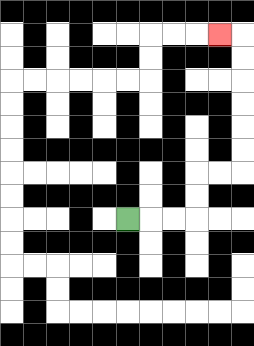{'start': '[5, 9]', 'end': '[9, 1]', 'path_directions': 'R,R,R,U,U,R,R,U,U,U,U,U,U,L', 'path_coordinates': '[[5, 9], [6, 9], [7, 9], [8, 9], [8, 8], [8, 7], [9, 7], [10, 7], [10, 6], [10, 5], [10, 4], [10, 3], [10, 2], [10, 1], [9, 1]]'}